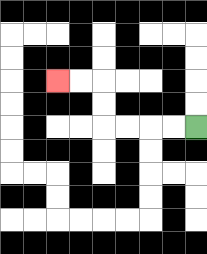{'start': '[8, 5]', 'end': '[2, 3]', 'path_directions': 'L,L,L,L,U,U,L,L', 'path_coordinates': '[[8, 5], [7, 5], [6, 5], [5, 5], [4, 5], [4, 4], [4, 3], [3, 3], [2, 3]]'}